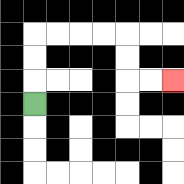{'start': '[1, 4]', 'end': '[7, 3]', 'path_directions': 'U,U,U,R,R,R,R,D,D,R,R', 'path_coordinates': '[[1, 4], [1, 3], [1, 2], [1, 1], [2, 1], [3, 1], [4, 1], [5, 1], [5, 2], [5, 3], [6, 3], [7, 3]]'}